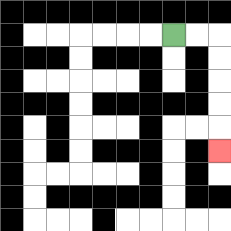{'start': '[7, 1]', 'end': '[9, 6]', 'path_directions': 'R,R,D,D,D,D,D', 'path_coordinates': '[[7, 1], [8, 1], [9, 1], [9, 2], [9, 3], [9, 4], [9, 5], [9, 6]]'}